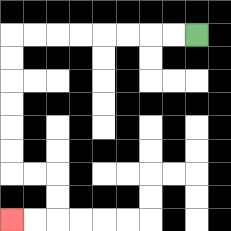{'start': '[8, 1]', 'end': '[0, 9]', 'path_directions': 'L,L,L,L,L,L,L,L,D,D,D,D,D,D,R,R,D,D,L,L', 'path_coordinates': '[[8, 1], [7, 1], [6, 1], [5, 1], [4, 1], [3, 1], [2, 1], [1, 1], [0, 1], [0, 2], [0, 3], [0, 4], [0, 5], [0, 6], [0, 7], [1, 7], [2, 7], [2, 8], [2, 9], [1, 9], [0, 9]]'}